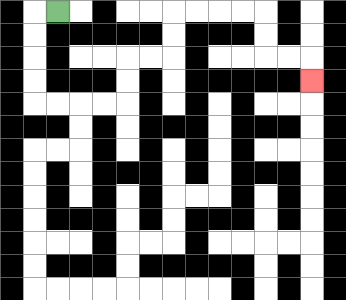{'start': '[2, 0]', 'end': '[13, 3]', 'path_directions': 'L,D,D,D,D,R,R,R,R,U,U,R,R,U,U,R,R,R,R,D,D,R,R,D', 'path_coordinates': '[[2, 0], [1, 0], [1, 1], [1, 2], [1, 3], [1, 4], [2, 4], [3, 4], [4, 4], [5, 4], [5, 3], [5, 2], [6, 2], [7, 2], [7, 1], [7, 0], [8, 0], [9, 0], [10, 0], [11, 0], [11, 1], [11, 2], [12, 2], [13, 2], [13, 3]]'}